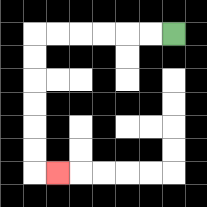{'start': '[7, 1]', 'end': '[2, 7]', 'path_directions': 'L,L,L,L,L,L,D,D,D,D,D,D,R', 'path_coordinates': '[[7, 1], [6, 1], [5, 1], [4, 1], [3, 1], [2, 1], [1, 1], [1, 2], [1, 3], [1, 4], [1, 5], [1, 6], [1, 7], [2, 7]]'}